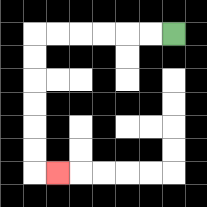{'start': '[7, 1]', 'end': '[2, 7]', 'path_directions': 'L,L,L,L,L,L,D,D,D,D,D,D,R', 'path_coordinates': '[[7, 1], [6, 1], [5, 1], [4, 1], [3, 1], [2, 1], [1, 1], [1, 2], [1, 3], [1, 4], [1, 5], [1, 6], [1, 7], [2, 7]]'}